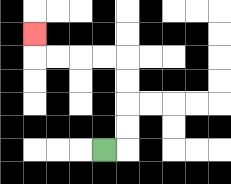{'start': '[4, 6]', 'end': '[1, 1]', 'path_directions': 'R,U,U,U,U,L,L,L,L,U', 'path_coordinates': '[[4, 6], [5, 6], [5, 5], [5, 4], [5, 3], [5, 2], [4, 2], [3, 2], [2, 2], [1, 2], [1, 1]]'}